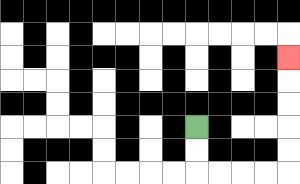{'start': '[8, 5]', 'end': '[12, 2]', 'path_directions': 'D,D,R,R,R,R,U,U,U,U,U', 'path_coordinates': '[[8, 5], [8, 6], [8, 7], [9, 7], [10, 7], [11, 7], [12, 7], [12, 6], [12, 5], [12, 4], [12, 3], [12, 2]]'}